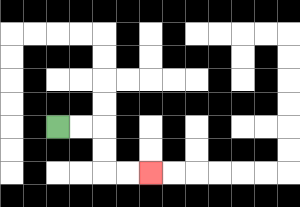{'start': '[2, 5]', 'end': '[6, 7]', 'path_directions': 'R,R,D,D,R,R', 'path_coordinates': '[[2, 5], [3, 5], [4, 5], [4, 6], [4, 7], [5, 7], [6, 7]]'}